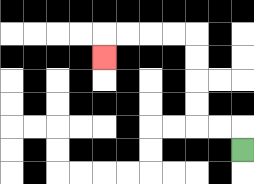{'start': '[10, 6]', 'end': '[4, 2]', 'path_directions': 'U,L,L,U,U,U,U,L,L,L,L,D', 'path_coordinates': '[[10, 6], [10, 5], [9, 5], [8, 5], [8, 4], [8, 3], [8, 2], [8, 1], [7, 1], [6, 1], [5, 1], [4, 1], [4, 2]]'}